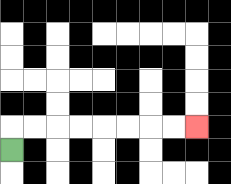{'start': '[0, 6]', 'end': '[8, 5]', 'path_directions': 'U,R,R,R,R,R,R,R,R', 'path_coordinates': '[[0, 6], [0, 5], [1, 5], [2, 5], [3, 5], [4, 5], [5, 5], [6, 5], [7, 5], [8, 5]]'}